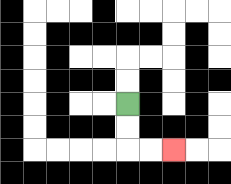{'start': '[5, 4]', 'end': '[7, 6]', 'path_directions': 'D,D,R,R', 'path_coordinates': '[[5, 4], [5, 5], [5, 6], [6, 6], [7, 6]]'}